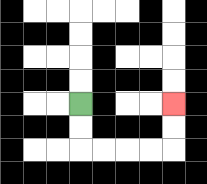{'start': '[3, 4]', 'end': '[7, 4]', 'path_directions': 'D,D,R,R,R,R,U,U', 'path_coordinates': '[[3, 4], [3, 5], [3, 6], [4, 6], [5, 6], [6, 6], [7, 6], [7, 5], [7, 4]]'}